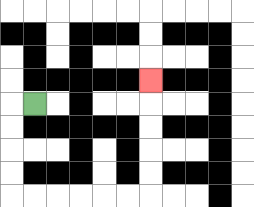{'start': '[1, 4]', 'end': '[6, 3]', 'path_directions': 'L,D,D,D,D,R,R,R,R,R,R,U,U,U,U,U', 'path_coordinates': '[[1, 4], [0, 4], [0, 5], [0, 6], [0, 7], [0, 8], [1, 8], [2, 8], [3, 8], [4, 8], [5, 8], [6, 8], [6, 7], [6, 6], [6, 5], [6, 4], [6, 3]]'}